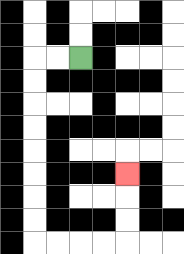{'start': '[3, 2]', 'end': '[5, 7]', 'path_directions': 'L,L,D,D,D,D,D,D,D,D,R,R,R,R,U,U,U', 'path_coordinates': '[[3, 2], [2, 2], [1, 2], [1, 3], [1, 4], [1, 5], [1, 6], [1, 7], [1, 8], [1, 9], [1, 10], [2, 10], [3, 10], [4, 10], [5, 10], [5, 9], [5, 8], [5, 7]]'}